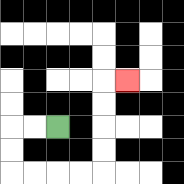{'start': '[2, 5]', 'end': '[5, 3]', 'path_directions': 'L,L,D,D,R,R,R,R,U,U,U,U,R', 'path_coordinates': '[[2, 5], [1, 5], [0, 5], [0, 6], [0, 7], [1, 7], [2, 7], [3, 7], [4, 7], [4, 6], [4, 5], [4, 4], [4, 3], [5, 3]]'}